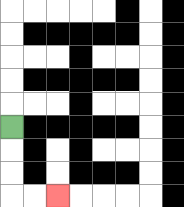{'start': '[0, 5]', 'end': '[2, 8]', 'path_directions': 'D,D,D,R,R', 'path_coordinates': '[[0, 5], [0, 6], [0, 7], [0, 8], [1, 8], [2, 8]]'}